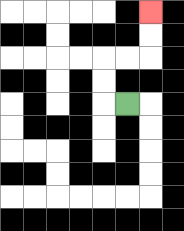{'start': '[5, 4]', 'end': '[6, 0]', 'path_directions': 'L,U,U,R,R,U,U', 'path_coordinates': '[[5, 4], [4, 4], [4, 3], [4, 2], [5, 2], [6, 2], [6, 1], [6, 0]]'}